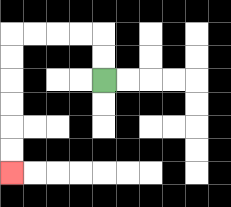{'start': '[4, 3]', 'end': '[0, 7]', 'path_directions': 'U,U,L,L,L,L,D,D,D,D,D,D', 'path_coordinates': '[[4, 3], [4, 2], [4, 1], [3, 1], [2, 1], [1, 1], [0, 1], [0, 2], [0, 3], [0, 4], [0, 5], [0, 6], [0, 7]]'}